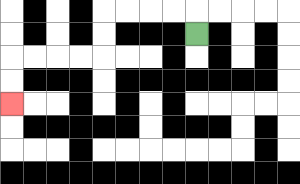{'start': '[8, 1]', 'end': '[0, 4]', 'path_directions': 'U,L,L,L,L,D,D,L,L,L,L,D,D', 'path_coordinates': '[[8, 1], [8, 0], [7, 0], [6, 0], [5, 0], [4, 0], [4, 1], [4, 2], [3, 2], [2, 2], [1, 2], [0, 2], [0, 3], [0, 4]]'}